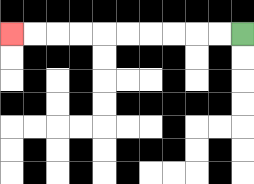{'start': '[10, 1]', 'end': '[0, 1]', 'path_directions': 'L,L,L,L,L,L,L,L,L,L', 'path_coordinates': '[[10, 1], [9, 1], [8, 1], [7, 1], [6, 1], [5, 1], [4, 1], [3, 1], [2, 1], [1, 1], [0, 1]]'}